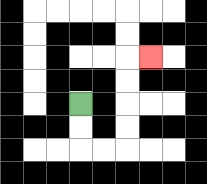{'start': '[3, 4]', 'end': '[6, 2]', 'path_directions': 'D,D,R,R,U,U,U,U,R', 'path_coordinates': '[[3, 4], [3, 5], [3, 6], [4, 6], [5, 6], [5, 5], [5, 4], [5, 3], [5, 2], [6, 2]]'}